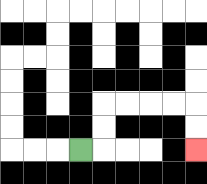{'start': '[3, 6]', 'end': '[8, 6]', 'path_directions': 'R,U,U,R,R,R,R,D,D', 'path_coordinates': '[[3, 6], [4, 6], [4, 5], [4, 4], [5, 4], [6, 4], [7, 4], [8, 4], [8, 5], [8, 6]]'}